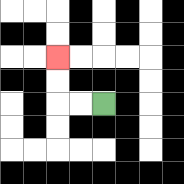{'start': '[4, 4]', 'end': '[2, 2]', 'path_directions': 'L,L,U,U', 'path_coordinates': '[[4, 4], [3, 4], [2, 4], [2, 3], [2, 2]]'}